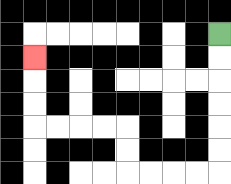{'start': '[9, 1]', 'end': '[1, 2]', 'path_directions': 'D,D,D,D,D,D,L,L,L,L,U,U,L,L,L,L,U,U,U', 'path_coordinates': '[[9, 1], [9, 2], [9, 3], [9, 4], [9, 5], [9, 6], [9, 7], [8, 7], [7, 7], [6, 7], [5, 7], [5, 6], [5, 5], [4, 5], [3, 5], [2, 5], [1, 5], [1, 4], [1, 3], [1, 2]]'}